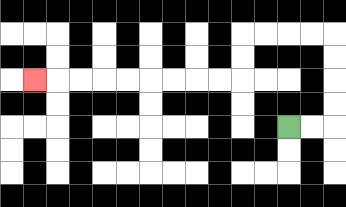{'start': '[12, 5]', 'end': '[1, 3]', 'path_directions': 'R,R,U,U,U,U,L,L,L,L,D,D,L,L,L,L,L,L,L,L,L', 'path_coordinates': '[[12, 5], [13, 5], [14, 5], [14, 4], [14, 3], [14, 2], [14, 1], [13, 1], [12, 1], [11, 1], [10, 1], [10, 2], [10, 3], [9, 3], [8, 3], [7, 3], [6, 3], [5, 3], [4, 3], [3, 3], [2, 3], [1, 3]]'}